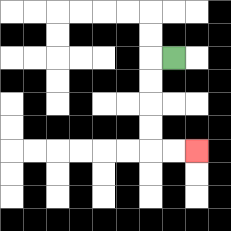{'start': '[7, 2]', 'end': '[8, 6]', 'path_directions': 'L,D,D,D,D,R,R', 'path_coordinates': '[[7, 2], [6, 2], [6, 3], [6, 4], [6, 5], [6, 6], [7, 6], [8, 6]]'}